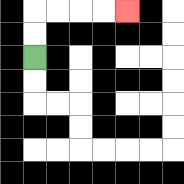{'start': '[1, 2]', 'end': '[5, 0]', 'path_directions': 'U,U,R,R,R,R', 'path_coordinates': '[[1, 2], [1, 1], [1, 0], [2, 0], [3, 0], [4, 0], [5, 0]]'}